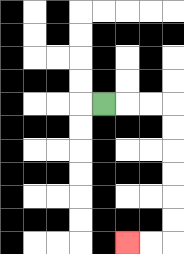{'start': '[4, 4]', 'end': '[5, 10]', 'path_directions': 'R,R,R,D,D,D,D,D,D,L,L', 'path_coordinates': '[[4, 4], [5, 4], [6, 4], [7, 4], [7, 5], [7, 6], [7, 7], [7, 8], [7, 9], [7, 10], [6, 10], [5, 10]]'}